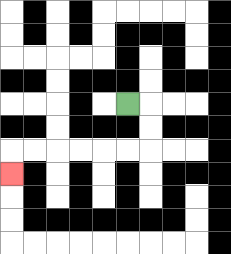{'start': '[5, 4]', 'end': '[0, 7]', 'path_directions': 'R,D,D,L,L,L,L,L,L,D', 'path_coordinates': '[[5, 4], [6, 4], [6, 5], [6, 6], [5, 6], [4, 6], [3, 6], [2, 6], [1, 6], [0, 6], [0, 7]]'}